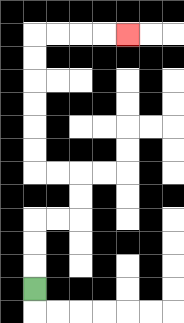{'start': '[1, 12]', 'end': '[5, 1]', 'path_directions': 'U,U,U,R,R,U,U,L,L,U,U,U,U,U,U,R,R,R,R', 'path_coordinates': '[[1, 12], [1, 11], [1, 10], [1, 9], [2, 9], [3, 9], [3, 8], [3, 7], [2, 7], [1, 7], [1, 6], [1, 5], [1, 4], [1, 3], [1, 2], [1, 1], [2, 1], [3, 1], [4, 1], [5, 1]]'}